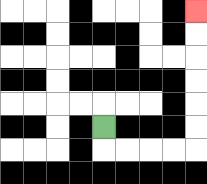{'start': '[4, 5]', 'end': '[8, 0]', 'path_directions': 'D,R,R,R,R,U,U,U,U,U,U', 'path_coordinates': '[[4, 5], [4, 6], [5, 6], [6, 6], [7, 6], [8, 6], [8, 5], [8, 4], [8, 3], [8, 2], [8, 1], [8, 0]]'}